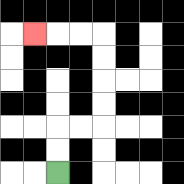{'start': '[2, 7]', 'end': '[1, 1]', 'path_directions': 'U,U,R,R,U,U,U,U,L,L,L', 'path_coordinates': '[[2, 7], [2, 6], [2, 5], [3, 5], [4, 5], [4, 4], [4, 3], [4, 2], [4, 1], [3, 1], [2, 1], [1, 1]]'}